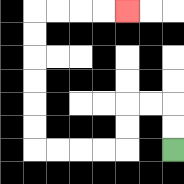{'start': '[7, 6]', 'end': '[5, 0]', 'path_directions': 'U,U,L,L,D,D,L,L,L,L,U,U,U,U,U,U,R,R,R,R', 'path_coordinates': '[[7, 6], [7, 5], [7, 4], [6, 4], [5, 4], [5, 5], [5, 6], [4, 6], [3, 6], [2, 6], [1, 6], [1, 5], [1, 4], [1, 3], [1, 2], [1, 1], [1, 0], [2, 0], [3, 0], [4, 0], [5, 0]]'}